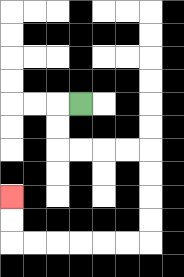{'start': '[3, 4]', 'end': '[0, 8]', 'path_directions': 'L,D,D,R,R,R,R,D,D,D,D,L,L,L,L,L,L,U,U', 'path_coordinates': '[[3, 4], [2, 4], [2, 5], [2, 6], [3, 6], [4, 6], [5, 6], [6, 6], [6, 7], [6, 8], [6, 9], [6, 10], [5, 10], [4, 10], [3, 10], [2, 10], [1, 10], [0, 10], [0, 9], [0, 8]]'}